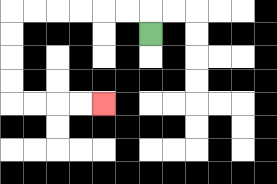{'start': '[6, 1]', 'end': '[4, 4]', 'path_directions': 'U,L,L,L,L,L,L,D,D,D,D,R,R,R,R', 'path_coordinates': '[[6, 1], [6, 0], [5, 0], [4, 0], [3, 0], [2, 0], [1, 0], [0, 0], [0, 1], [0, 2], [0, 3], [0, 4], [1, 4], [2, 4], [3, 4], [4, 4]]'}